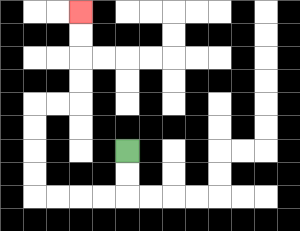{'start': '[5, 6]', 'end': '[3, 0]', 'path_directions': 'D,D,L,L,L,L,U,U,U,U,R,R,U,U,U,U', 'path_coordinates': '[[5, 6], [5, 7], [5, 8], [4, 8], [3, 8], [2, 8], [1, 8], [1, 7], [1, 6], [1, 5], [1, 4], [2, 4], [3, 4], [3, 3], [3, 2], [3, 1], [3, 0]]'}